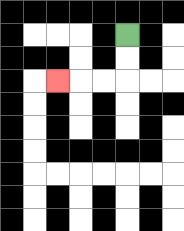{'start': '[5, 1]', 'end': '[2, 3]', 'path_directions': 'D,D,L,L,L', 'path_coordinates': '[[5, 1], [5, 2], [5, 3], [4, 3], [3, 3], [2, 3]]'}